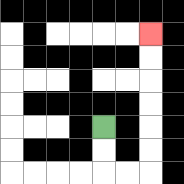{'start': '[4, 5]', 'end': '[6, 1]', 'path_directions': 'D,D,R,R,U,U,U,U,U,U', 'path_coordinates': '[[4, 5], [4, 6], [4, 7], [5, 7], [6, 7], [6, 6], [6, 5], [6, 4], [6, 3], [6, 2], [6, 1]]'}